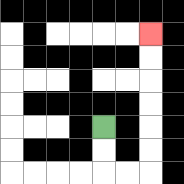{'start': '[4, 5]', 'end': '[6, 1]', 'path_directions': 'D,D,R,R,U,U,U,U,U,U', 'path_coordinates': '[[4, 5], [4, 6], [4, 7], [5, 7], [6, 7], [6, 6], [6, 5], [6, 4], [6, 3], [6, 2], [6, 1]]'}